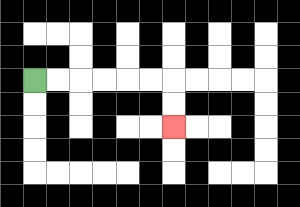{'start': '[1, 3]', 'end': '[7, 5]', 'path_directions': 'R,R,R,R,R,R,D,D', 'path_coordinates': '[[1, 3], [2, 3], [3, 3], [4, 3], [5, 3], [6, 3], [7, 3], [7, 4], [7, 5]]'}